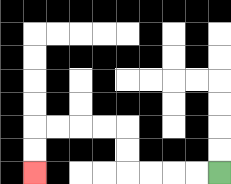{'start': '[9, 7]', 'end': '[1, 7]', 'path_directions': 'L,L,L,L,U,U,L,L,L,L,D,D', 'path_coordinates': '[[9, 7], [8, 7], [7, 7], [6, 7], [5, 7], [5, 6], [5, 5], [4, 5], [3, 5], [2, 5], [1, 5], [1, 6], [1, 7]]'}